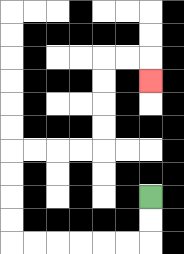{'start': '[6, 8]', 'end': '[6, 3]', 'path_directions': 'D,D,L,L,L,L,L,L,U,U,U,U,R,R,R,R,U,U,U,U,R,R,D', 'path_coordinates': '[[6, 8], [6, 9], [6, 10], [5, 10], [4, 10], [3, 10], [2, 10], [1, 10], [0, 10], [0, 9], [0, 8], [0, 7], [0, 6], [1, 6], [2, 6], [3, 6], [4, 6], [4, 5], [4, 4], [4, 3], [4, 2], [5, 2], [6, 2], [6, 3]]'}